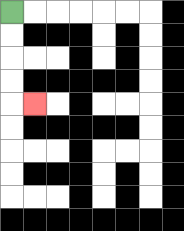{'start': '[0, 0]', 'end': '[1, 4]', 'path_directions': 'D,D,D,D,R', 'path_coordinates': '[[0, 0], [0, 1], [0, 2], [0, 3], [0, 4], [1, 4]]'}